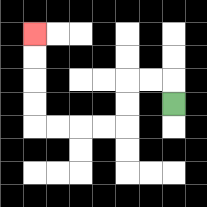{'start': '[7, 4]', 'end': '[1, 1]', 'path_directions': 'U,L,L,D,D,L,L,L,L,U,U,U,U', 'path_coordinates': '[[7, 4], [7, 3], [6, 3], [5, 3], [5, 4], [5, 5], [4, 5], [3, 5], [2, 5], [1, 5], [1, 4], [1, 3], [1, 2], [1, 1]]'}